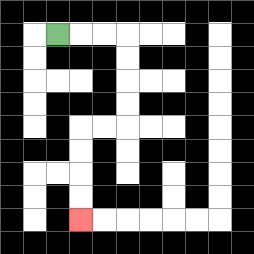{'start': '[2, 1]', 'end': '[3, 9]', 'path_directions': 'R,R,R,D,D,D,D,L,L,D,D,D,D', 'path_coordinates': '[[2, 1], [3, 1], [4, 1], [5, 1], [5, 2], [5, 3], [5, 4], [5, 5], [4, 5], [3, 5], [3, 6], [3, 7], [3, 8], [3, 9]]'}